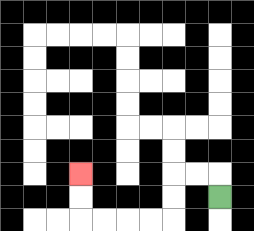{'start': '[9, 8]', 'end': '[3, 7]', 'path_directions': 'U,L,L,D,D,L,L,L,L,U,U', 'path_coordinates': '[[9, 8], [9, 7], [8, 7], [7, 7], [7, 8], [7, 9], [6, 9], [5, 9], [4, 9], [3, 9], [3, 8], [3, 7]]'}